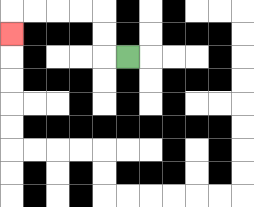{'start': '[5, 2]', 'end': '[0, 1]', 'path_directions': 'L,U,U,L,L,L,L,D', 'path_coordinates': '[[5, 2], [4, 2], [4, 1], [4, 0], [3, 0], [2, 0], [1, 0], [0, 0], [0, 1]]'}